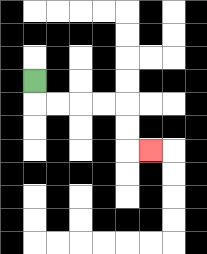{'start': '[1, 3]', 'end': '[6, 6]', 'path_directions': 'D,R,R,R,R,D,D,R', 'path_coordinates': '[[1, 3], [1, 4], [2, 4], [3, 4], [4, 4], [5, 4], [5, 5], [5, 6], [6, 6]]'}